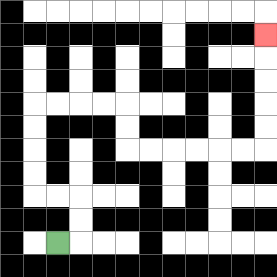{'start': '[2, 10]', 'end': '[11, 1]', 'path_directions': 'R,U,U,L,L,U,U,U,U,R,R,R,R,D,D,R,R,R,R,R,R,U,U,U,U,U', 'path_coordinates': '[[2, 10], [3, 10], [3, 9], [3, 8], [2, 8], [1, 8], [1, 7], [1, 6], [1, 5], [1, 4], [2, 4], [3, 4], [4, 4], [5, 4], [5, 5], [5, 6], [6, 6], [7, 6], [8, 6], [9, 6], [10, 6], [11, 6], [11, 5], [11, 4], [11, 3], [11, 2], [11, 1]]'}